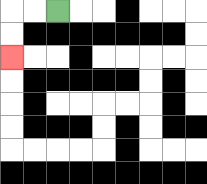{'start': '[2, 0]', 'end': '[0, 2]', 'path_directions': 'L,L,D,D', 'path_coordinates': '[[2, 0], [1, 0], [0, 0], [0, 1], [0, 2]]'}